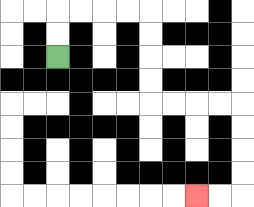{'start': '[2, 2]', 'end': '[8, 8]', 'path_directions': 'U,U,R,R,R,R,D,D,D,D,R,R,R,R,D,D,D,D,L,L', 'path_coordinates': '[[2, 2], [2, 1], [2, 0], [3, 0], [4, 0], [5, 0], [6, 0], [6, 1], [6, 2], [6, 3], [6, 4], [7, 4], [8, 4], [9, 4], [10, 4], [10, 5], [10, 6], [10, 7], [10, 8], [9, 8], [8, 8]]'}